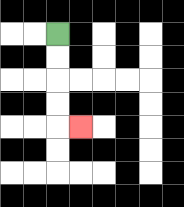{'start': '[2, 1]', 'end': '[3, 5]', 'path_directions': 'D,D,D,D,R', 'path_coordinates': '[[2, 1], [2, 2], [2, 3], [2, 4], [2, 5], [3, 5]]'}